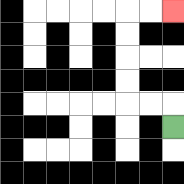{'start': '[7, 5]', 'end': '[7, 0]', 'path_directions': 'U,L,L,U,U,U,U,R,R', 'path_coordinates': '[[7, 5], [7, 4], [6, 4], [5, 4], [5, 3], [5, 2], [5, 1], [5, 0], [6, 0], [7, 0]]'}